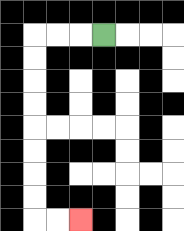{'start': '[4, 1]', 'end': '[3, 9]', 'path_directions': 'L,L,L,D,D,D,D,D,D,D,D,R,R', 'path_coordinates': '[[4, 1], [3, 1], [2, 1], [1, 1], [1, 2], [1, 3], [1, 4], [1, 5], [1, 6], [1, 7], [1, 8], [1, 9], [2, 9], [3, 9]]'}